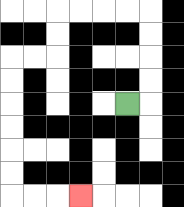{'start': '[5, 4]', 'end': '[3, 8]', 'path_directions': 'R,U,U,U,U,L,L,L,L,D,D,L,L,D,D,D,D,D,D,R,R,R', 'path_coordinates': '[[5, 4], [6, 4], [6, 3], [6, 2], [6, 1], [6, 0], [5, 0], [4, 0], [3, 0], [2, 0], [2, 1], [2, 2], [1, 2], [0, 2], [0, 3], [0, 4], [0, 5], [0, 6], [0, 7], [0, 8], [1, 8], [2, 8], [3, 8]]'}